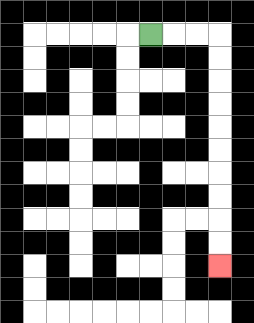{'start': '[6, 1]', 'end': '[9, 11]', 'path_directions': 'R,R,R,D,D,D,D,D,D,D,D,D,D', 'path_coordinates': '[[6, 1], [7, 1], [8, 1], [9, 1], [9, 2], [9, 3], [9, 4], [9, 5], [9, 6], [9, 7], [9, 8], [9, 9], [9, 10], [9, 11]]'}